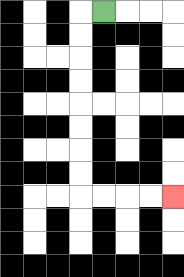{'start': '[4, 0]', 'end': '[7, 8]', 'path_directions': 'L,D,D,D,D,D,D,D,D,R,R,R,R', 'path_coordinates': '[[4, 0], [3, 0], [3, 1], [3, 2], [3, 3], [3, 4], [3, 5], [3, 6], [3, 7], [3, 8], [4, 8], [5, 8], [6, 8], [7, 8]]'}